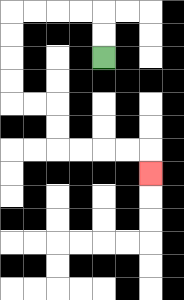{'start': '[4, 2]', 'end': '[6, 7]', 'path_directions': 'U,U,L,L,L,L,D,D,D,D,R,R,D,D,R,R,R,R,D', 'path_coordinates': '[[4, 2], [4, 1], [4, 0], [3, 0], [2, 0], [1, 0], [0, 0], [0, 1], [0, 2], [0, 3], [0, 4], [1, 4], [2, 4], [2, 5], [2, 6], [3, 6], [4, 6], [5, 6], [6, 6], [6, 7]]'}